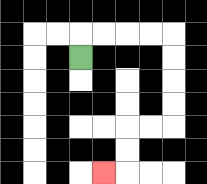{'start': '[3, 2]', 'end': '[4, 7]', 'path_directions': 'U,R,R,R,R,D,D,D,D,L,L,D,D,L', 'path_coordinates': '[[3, 2], [3, 1], [4, 1], [5, 1], [6, 1], [7, 1], [7, 2], [7, 3], [7, 4], [7, 5], [6, 5], [5, 5], [5, 6], [5, 7], [4, 7]]'}